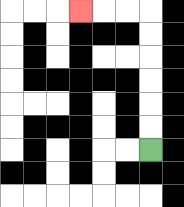{'start': '[6, 6]', 'end': '[3, 0]', 'path_directions': 'U,U,U,U,U,U,L,L,L', 'path_coordinates': '[[6, 6], [6, 5], [6, 4], [6, 3], [6, 2], [6, 1], [6, 0], [5, 0], [4, 0], [3, 0]]'}